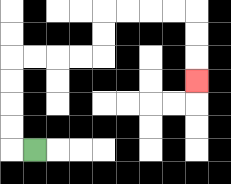{'start': '[1, 6]', 'end': '[8, 3]', 'path_directions': 'L,U,U,U,U,R,R,R,R,U,U,R,R,R,R,D,D,D', 'path_coordinates': '[[1, 6], [0, 6], [0, 5], [0, 4], [0, 3], [0, 2], [1, 2], [2, 2], [3, 2], [4, 2], [4, 1], [4, 0], [5, 0], [6, 0], [7, 0], [8, 0], [8, 1], [8, 2], [8, 3]]'}